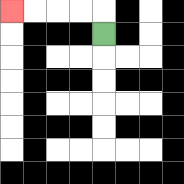{'start': '[4, 1]', 'end': '[0, 0]', 'path_directions': 'U,L,L,L,L', 'path_coordinates': '[[4, 1], [4, 0], [3, 0], [2, 0], [1, 0], [0, 0]]'}